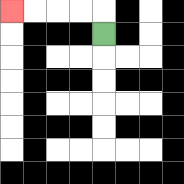{'start': '[4, 1]', 'end': '[0, 0]', 'path_directions': 'U,L,L,L,L', 'path_coordinates': '[[4, 1], [4, 0], [3, 0], [2, 0], [1, 0], [0, 0]]'}